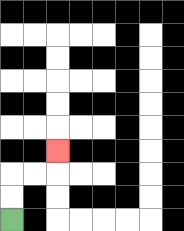{'start': '[0, 9]', 'end': '[2, 6]', 'path_directions': 'U,U,R,R,U', 'path_coordinates': '[[0, 9], [0, 8], [0, 7], [1, 7], [2, 7], [2, 6]]'}